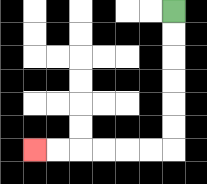{'start': '[7, 0]', 'end': '[1, 6]', 'path_directions': 'D,D,D,D,D,D,L,L,L,L,L,L', 'path_coordinates': '[[7, 0], [7, 1], [7, 2], [7, 3], [7, 4], [7, 5], [7, 6], [6, 6], [5, 6], [4, 6], [3, 6], [2, 6], [1, 6]]'}